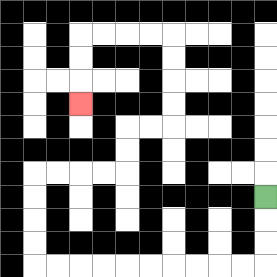{'start': '[11, 8]', 'end': '[3, 4]', 'path_directions': 'D,D,D,L,L,L,L,L,L,L,L,L,L,U,U,U,U,R,R,R,R,U,U,R,R,U,U,U,U,L,L,L,L,D,D,D', 'path_coordinates': '[[11, 8], [11, 9], [11, 10], [11, 11], [10, 11], [9, 11], [8, 11], [7, 11], [6, 11], [5, 11], [4, 11], [3, 11], [2, 11], [1, 11], [1, 10], [1, 9], [1, 8], [1, 7], [2, 7], [3, 7], [4, 7], [5, 7], [5, 6], [5, 5], [6, 5], [7, 5], [7, 4], [7, 3], [7, 2], [7, 1], [6, 1], [5, 1], [4, 1], [3, 1], [3, 2], [3, 3], [3, 4]]'}